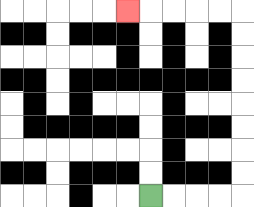{'start': '[6, 8]', 'end': '[5, 0]', 'path_directions': 'R,R,R,R,U,U,U,U,U,U,U,U,L,L,L,L,L', 'path_coordinates': '[[6, 8], [7, 8], [8, 8], [9, 8], [10, 8], [10, 7], [10, 6], [10, 5], [10, 4], [10, 3], [10, 2], [10, 1], [10, 0], [9, 0], [8, 0], [7, 0], [6, 0], [5, 0]]'}